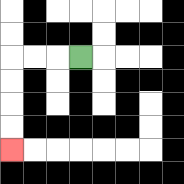{'start': '[3, 2]', 'end': '[0, 6]', 'path_directions': 'L,L,L,D,D,D,D', 'path_coordinates': '[[3, 2], [2, 2], [1, 2], [0, 2], [0, 3], [0, 4], [0, 5], [0, 6]]'}